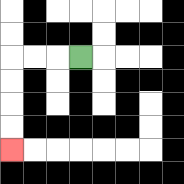{'start': '[3, 2]', 'end': '[0, 6]', 'path_directions': 'L,L,L,D,D,D,D', 'path_coordinates': '[[3, 2], [2, 2], [1, 2], [0, 2], [0, 3], [0, 4], [0, 5], [0, 6]]'}